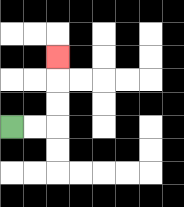{'start': '[0, 5]', 'end': '[2, 2]', 'path_directions': 'R,R,U,U,U', 'path_coordinates': '[[0, 5], [1, 5], [2, 5], [2, 4], [2, 3], [2, 2]]'}